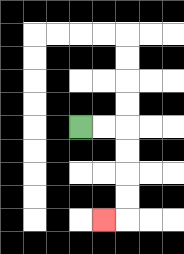{'start': '[3, 5]', 'end': '[4, 9]', 'path_directions': 'R,R,D,D,D,D,L', 'path_coordinates': '[[3, 5], [4, 5], [5, 5], [5, 6], [5, 7], [5, 8], [5, 9], [4, 9]]'}